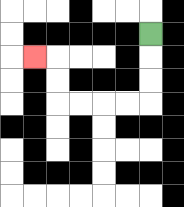{'start': '[6, 1]', 'end': '[1, 2]', 'path_directions': 'D,D,D,L,L,L,L,U,U,L', 'path_coordinates': '[[6, 1], [6, 2], [6, 3], [6, 4], [5, 4], [4, 4], [3, 4], [2, 4], [2, 3], [2, 2], [1, 2]]'}